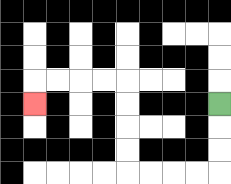{'start': '[9, 4]', 'end': '[1, 4]', 'path_directions': 'D,D,D,L,L,L,L,U,U,U,U,L,L,L,L,D', 'path_coordinates': '[[9, 4], [9, 5], [9, 6], [9, 7], [8, 7], [7, 7], [6, 7], [5, 7], [5, 6], [5, 5], [5, 4], [5, 3], [4, 3], [3, 3], [2, 3], [1, 3], [1, 4]]'}